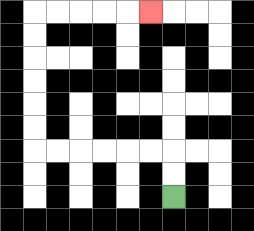{'start': '[7, 8]', 'end': '[6, 0]', 'path_directions': 'U,U,L,L,L,L,L,L,U,U,U,U,U,U,R,R,R,R,R', 'path_coordinates': '[[7, 8], [7, 7], [7, 6], [6, 6], [5, 6], [4, 6], [3, 6], [2, 6], [1, 6], [1, 5], [1, 4], [1, 3], [1, 2], [1, 1], [1, 0], [2, 0], [3, 0], [4, 0], [5, 0], [6, 0]]'}